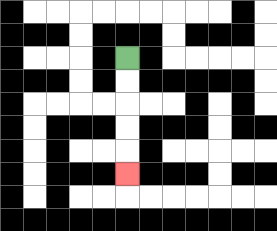{'start': '[5, 2]', 'end': '[5, 7]', 'path_directions': 'D,D,D,D,D', 'path_coordinates': '[[5, 2], [5, 3], [5, 4], [5, 5], [5, 6], [5, 7]]'}